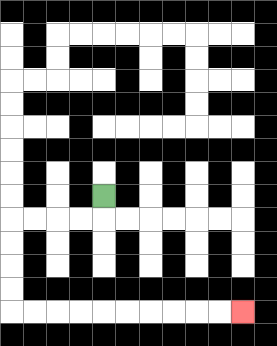{'start': '[4, 8]', 'end': '[10, 13]', 'path_directions': 'D,L,L,L,L,D,D,D,D,R,R,R,R,R,R,R,R,R,R', 'path_coordinates': '[[4, 8], [4, 9], [3, 9], [2, 9], [1, 9], [0, 9], [0, 10], [0, 11], [0, 12], [0, 13], [1, 13], [2, 13], [3, 13], [4, 13], [5, 13], [6, 13], [7, 13], [8, 13], [9, 13], [10, 13]]'}